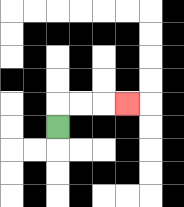{'start': '[2, 5]', 'end': '[5, 4]', 'path_directions': 'U,R,R,R', 'path_coordinates': '[[2, 5], [2, 4], [3, 4], [4, 4], [5, 4]]'}